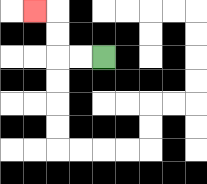{'start': '[4, 2]', 'end': '[1, 0]', 'path_directions': 'L,L,U,U,L', 'path_coordinates': '[[4, 2], [3, 2], [2, 2], [2, 1], [2, 0], [1, 0]]'}